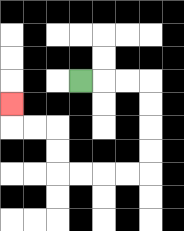{'start': '[3, 3]', 'end': '[0, 4]', 'path_directions': 'R,R,R,D,D,D,D,L,L,L,L,U,U,L,L,U', 'path_coordinates': '[[3, 3], [4, 3], [5, 3], [6, 3], [6, 4], [6, 5], [6, 6], [6, 7], [5, 7], [4, 7], [3, 7], [2, 7], [2, 6], [2, 5], [1, 5], [0, 5], [0, 4]]'}